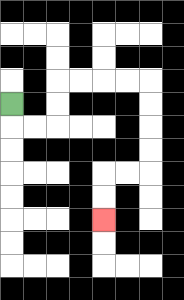{'start': '[0, 4]', 'end': '[4, 9]', 'path_directions': 'D,R,R,U,U,R,R,R,R,D,D,D,D,L,L,D,D', 'path_coordinates': '[[0, 4], [0, 5], [1, 5], [2, 5], [2, 4], [2, 3], [3, 3], [4, 3], [5, 3], [6, 3], [6, 4], [6, 5], [6, 6], [6, 7], [5, 7], [4, 7], [4, 8], [4, 9]]'}